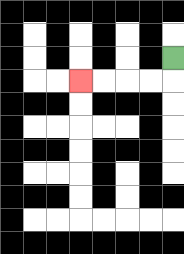{'start': '[7, 2]', 'end': '[3, 3]', 'path_directions': 'D,L,L,L,L', 'path_coordinates': '[[7, 2], [7, 3], [6, 3], [5, 3], [4, 3], [3, 3]]'}